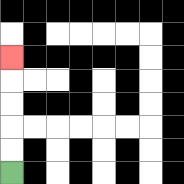{'start': '[0, 7]', 'end': '[0, 2]', 'path_directions': 'U,U,U,U,U', 'path_coordinates': '[[0, 7], [0, 6], [0, 5], [0, 4], [0, 3], [0, 2]]'}